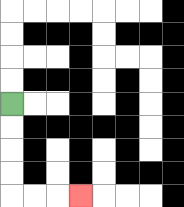{'start': '[0, 4]', 'end': '[3, 8]', 'path_directions': 'D,D,D,D,R,R,R', 'path_coordinates': '[[0, 4], [0, 5], [0, 6], [0, 7], [0, 8], [1, 8], [2, 8], [3, 8]]'}